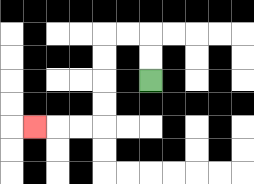{'start': '[6, 3]', 'end': '[1, 5]', 'path_directions': 'U,U,L,L,D,D,D,D,L,L,L', 'path_coordinates': '[[6, 3], [6, 2], [6, 1], [5, 1], [4, 1], [4, 2], [4, 3], [4, 4], [4, 5], [3, 5], [2, 5], [1, 5]]'}